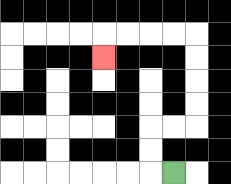{'start': '[7, 7]', 'end': '[4, 2]', 'path_directions': 'L,U,U,R,R,U,U,U,U,L,L,L,L,D', 'path_coordinates': '[[7, 7], [6, 7], [6, 6], [6, 5], [7, 5], [8, 5], [8, 4], [8, 3], [8, 2], [8, 1], [7, 1], [6, 1], [5, 1], [4, 1], [4, 2]]'}